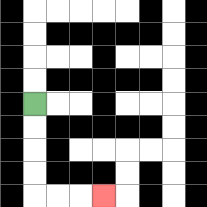{'start': '[1, 4]', 'end': '[4, 8]', 'path_directions': 'D,D,D,D,R,R,R', 'path_coordinates': '[[1, 4], [1, 5], [1, 6], [1, 7], [1, 8], [2, 8], [3, 8], [4, 8]]'}